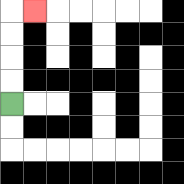{'start': '[0, 4]', 'end': '[1, 0]', 'path_directions': 'U,U,U,U,R', 'path_coordinates': '[[0, 4], [0, 3], [0, 2], [0, 1], [0, 0], [1, 0]]'}